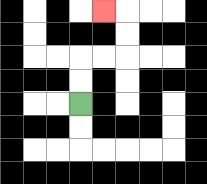{'start': '[3, 4]', 'end': '[4, 0]', 'path_directions': 'U,U,R,R,U,U,L', 'path_coordinates': '[[3, 4], [3, 3], [3, 2], [4, 2], [5, 2], [5, 1], [5, 0], [4, 0]]'}